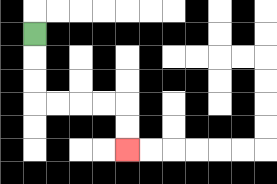{'start': '[1, 1]', 'end': '[5, 6]', 'path_directions': 'D,D,D,R,R,R,R,D,D', 'path_coordinates': '[[1, 1], [1, 2], [1, 3], [1, 4], [2, 4], [3, 4], [4, 4], [5, 4], [5, 5], [5, 6]]'}